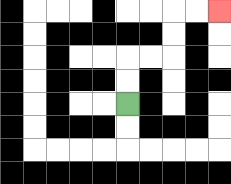{'start': '[5, 4]', 'end': '[9, 0]', 'path_directions': 'U,U,R,R,U,U,R,R', 'path_coordinates': '[[5, 4], [5, 3], [5, 2], [6, 2], [7, 2], [7, 1], [7, 0], [8, 0], [9, 0]]'}